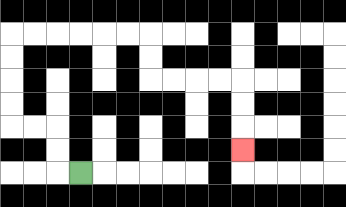{'start': '[3, 7]', 'end': '[10, 6]', 'path_directions': 'L,U,U,L,L,U,U,U,U,R,R,R,R,R,R,D,D,R,R,R,R,D,D,D', 'path_coordinates': '[[3, 7], [2, 7], [2, 6], [2, 5], [1, 5], [0, 5], [0, 4], [0, 3], [0, 2], [0, 1], [1, 1], [2, 1], [3, 1], [4, 1], [5, 1], [6, 1], [6, 2], [6, 3], [7, 3], [8, 3], [9, 3], [10, 3], [10, 4], [10, 5], [10, 6]]'}